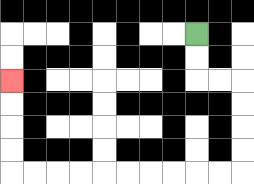{'start': '[8, 1]', 'end': '[0, 3]', 'path_directions': 'D,D,R,R,D,D,D,D,L,L,L,L,L,L,L,L,L,L,U,U,U,U', 'path_coordinates': '[[8, 1], [8, 2], [8, 3], [9, 3], [10, 3], [10, 4], [10, 5], [10, 6], [10, 7], [9, 7], [8, 7], [7, 7], [6, 7], [5, 7], [4, 7], [3, 7], [2, 7], [1, 7], [0, 7], [0, 6], [0, 5], [0, 4], [0, 3]]'}